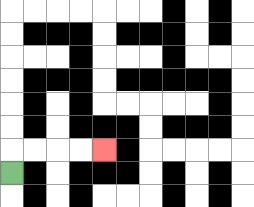{'start': '[0, 7]', 'end': '[4, 6]', 'path_directions': 'U,R,R,R,R', 'path_coordinates': '[[0, 7], [0, 6], [1, 6], [2, 6], [3, 6], [4, 6]]'}